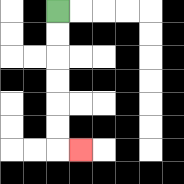{'start': '[2, 0]', 'end': '[3, 6]', 'path_directions': 'D,D,D,D,D,D,R', 'path_coordinates': '[[2, 0], [2, 1], [2, 2], [2, 3], [2, 4], [2, 5], [2, 6], [3, 6]]'}